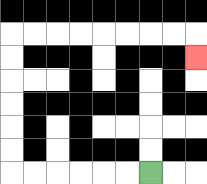{'start': '[6, 7]', 'end': '[8, 2]', 'path_directions': 'L,L,L,L,L,L,U,U,U,U,U,U,R,R,R,R,R,R,R,R,D', 'path_coordinates': '[[6, 7], [5, 7], [4, 7], [3, 7], [2, 7], [1, 7], [0, 7], [0, 6], [0, 5], [0, 4], [0, 3], [0, 2], [0, 1], [1, 1], [2, 1], [3, 1], [4, 1], [5, 1], [6, 1], [7, 1], [8, 1], [8, 2]]'}